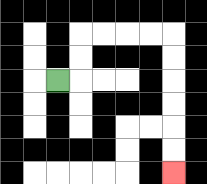{'start': '[2, 3]', 'end': '[7, 7]', 'path_directions': 'R,U,U,R,R,R,R,D,D,D,D,D,D', 'path_coordinates': '[[2, 3], [3, 3], [3, 2], [3, 1], [4, 1], [5, 1], [6, 1], [7, 1], [7, 2], [7, 3], [7, 4], [7, 5], [7, 6], [7, 7]]'}